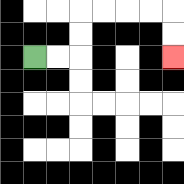{'start': '[1, 2]', 'end': '[7, 2]', 'path_directions': 'R,R,U,U,R,R,R,R,D,D', 'path_coordinates': '[[1, 2], [2, 2], [3, 2], [3, 1], [3, 0], [4, 0], [5, 0], [6, 0], [7, 0], [7, 1], [7, 2]]'}